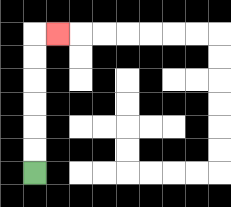{'start': '[1, 7]', 'end': '[2, 1]', 'path_directions': 'U,U,U,U,U,U,R', 'path_coordinates': '[[1, 7], [1, 6], [1, 5], [1, 4], [1, 3], [1, 2], [1, 1], [2, 1]]'}